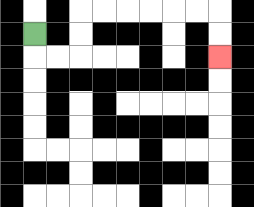{'start': '[1, 1]', 'end': '[9, 2]', 'path_directions': 'D,R,R,U,U,R,R,R,R,R,R,D,D', 'path_coordinates': '[[1, 1], [1, 2], [2, 2], [3, 2], [3, 1], [3, 0], [4, 0], [5, 0], [6, 0], [7, 0], [8, 0], [9, 0], [9, 1], [9, 2]]'}